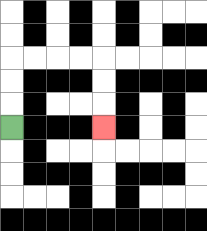{'start': '[0, 5]', 'end': '[4, 5]', 'path_directions': 'U,U,U,R,R,R,R,D,D,D', 'path_coordinates': '[[0, 5], [0, 4], [0, 3], [0, 2], [1, 2], [2, 2], [3, 2], [4, 2], [4, 3], [4, 4], [4, 5]]'}